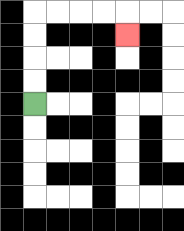{'start': '[1, 4]', 'end': '[5, 1]', 'path_directions': 'U,U,U,U,R,R,R,R,D', 'path_coordinates': '[[1, 4], [1, 3], [1, 2], [1, 1], [1, 0], [2, 0], [3, 0], [4, 0], [5, 0], [5, 1]]'}